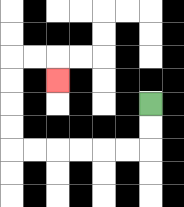{'start': '[6, 4]', 'end': '[2, 3]', 'path_directions': 'D,D,L,L,L,L,L,L,U,U,U,U,R,R,D', 'path_coordinates': '[[6, 4], [6, 5], [6, 6], [5, 6], [4, 6], [3, 6], [2, 6], [1, 6], [0, 6], [0, 5], [0, 4], [0, 3], [0, 2], [1, 2], [2, 2], [2, 3]]'}